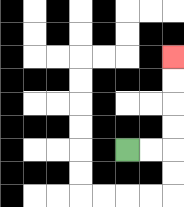{'start': '[5, 6]', 'end': '[7, 2]', 'path_directions': 'R,R,U,U,U,U', 'path_coordinates': '[[5, 6], [6, 6], [7, 6], [7, 5], [7, 4], [7, 3], [7, 2]]'}